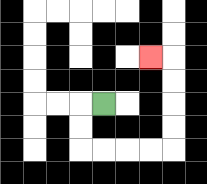{'start': '[4, 4]', 'end': '[6, 2]', 'path_directions': 'L,D,D,R,R,R,R,U,U,U,U,L', 'path_coordinates': '[[4, 4], [3, 4], [3, 5], [3, 6], [4, 6], [5, 6], [6, 6], [7, 6], [7, 5], [7, 4], [7, 3], [7, 2], [6, 2]]'}